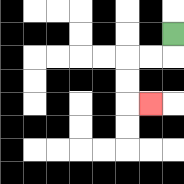{'start': '[7, 1]', 'end': '[6, 4]', 'path_directions': 'D,L,L,D,D,R', 'path_coordinates': '[[7, 1], [7, 2], [6, 2], [5, 2], [5, 3], [5, 4], [6, 4]]'}